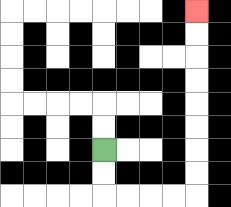{'start': '[4, 6]', 'end': '[8, 0]', 'path_directions': 'D,D,R,R,R,R,U,U,U,U,U,U,U,U', 'path_coordinates': '[[4, 6], [4, 7], [4, 8], [5, 8], [6, 8], [7, 8], [8, 8], [8, 7], [8, 6], [8, 5], [8, 4], [8, 3], [8, 2], [8, 1], [8, 0]]'}